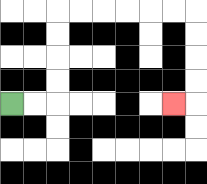{'start': '[0, 4]', 'end': '[7, 4]', 'path_directions': 'R,R,U,U,U,U,R,R,R,R,R,R,D,D,D,D,L', 'path_coordinates': '[[0, 4], [1, 4], [2, 4], [2, 3], [2, 2], [2, 1], [2, 0], [3, 0], [4, 0], [5, 0], [6, 0], [7, 0], [8, 0], [8, 1], [8, 2], [8, 3], [8, 4], [7, 4]]'}